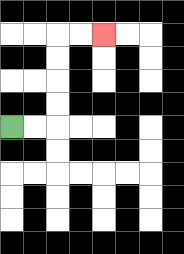{'start': '[0, 5]', 'end': '[4, 1]', 'path_directions': 'R,R,U,U,U,U,R,R', 'path_coordinates': '[[0, 5], [1, 5], [2, 5], [2, 4], [2, 3], [2, 2], [2, 1], [3, 1], [4, 1]]'}